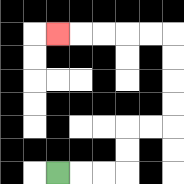{'start': '[2, 7]', 'end': '[2, 1]', 'path_directions': 'R,R,R,U,U,R,R,U,U,U,U,L,L,L,L,L', 'path_coordinates': '[[2, 7], [3, 7], [4, 7], [5, 7], [5, 6], [5, 5], [6, 5], [7, 5], [7, 4], [7, 3], [7, 2], [7, 1], [6, 1], [5, 1], [4, 1], [3, 1], [2, 1]]'}